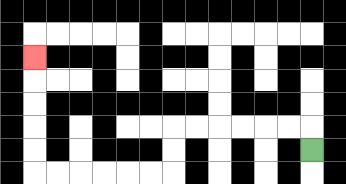{'start': '[13, 6]', 'end': '[1, 2]', 'path_directions': 'U,L,L,L,L,L,L,D,D,L,L,L,L,L,L,U,U,U,U,U', 'path_coordinates': '[[13, 6], [13, 5], [12, 5], [11, 5], [10, 5], [9, 5], [8, 5], [7, 5], [7, 6], [7, 7], [6, 7], [5, 7], [4, 7], [3, 7], [2, 7], [1, 7], [1, 6], [1, 5], [1, 4], [1, 3], [1, 2]]'}